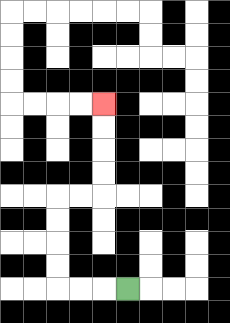{'start': '[5, 12]', 'end': '[4, 4]', 'path_directions': 'L,L,L,U,U,U,U,R,R,U,U,U,U', 'path_coordinates': '[[5, 12], [4, 12], [3, 12], [2, 12], [2, 11], [2, 10], [2, 9], [2, 8], [3, 8], [4, 8], [4, 7], [4, 6], [4, 5], [4, 4]]'}